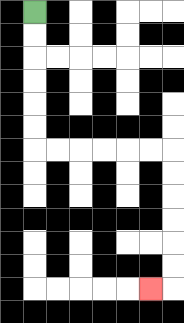{'start': '[1, 0]', 'end': '[6, 12]', 'path_directions': 'D,D,D,D,D,D,R,R,R,R,R,R,D,D,D,D,D,D,L', 'path_coordinates': '[[1, 0], [1, 1], [1, 2], [1, 3], [1, 4], [1, 5], [1, 6], [2, 6], [3, 6], [4, 6], [5, 6], [6, 6], [7, 6], [7, 7], [7, 8], [7, 9], [7, 10], [7, 11], [7, 12], [6, 12]]'}